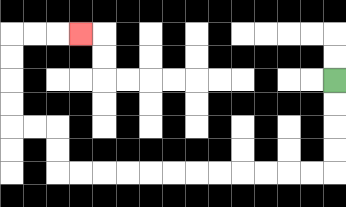{'start': '[14, 3]', 'end': '[3, 1]', 'path_directions': 'D,D,D,D,L,L,L,L,L,L,L,L,L,L,L,L,U,U,L,L,U,U,U,U,R,R,R', 'path_coordinates': '[[14, 3], [14, 4], [14, 5], [14, 6], [14, 7], [13, 7], [12, 7], [11, 7], [10, 7], [9, 7], [8, 7], [7, 7], [6, 7], [5, 7], [4, 7], [3, 7], [2, 7], [2, 6], [2, 5], [1, 5], [0, 5], [0, 4], [0, 3], [0, 2], [0, 1], [1, 1], [2, 1], [3, 1]]'}